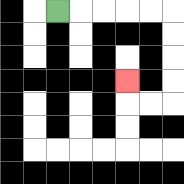{'start': '[2, 0]', 'end': '[5, 3]', 'path_directions': 'R,R,R,R,R,D,D,D,D,L,L,U', 'path_coordinates': '[[2, 0], [3, 0], [4, 0], [5, 0], [6, 0], [7, 0], [7, 1], [7, 2], [7, 3], [7, 4], [6, 4], [5, 4], [5, 3]]'}